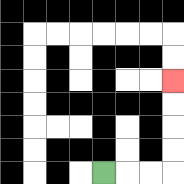{'start': '[4, 7]', 'end': '[7, 3]', 'path_directions': 'R,R,R,U,U,U,U', 'path_coordinates': '[[4, 7], [5, 7], [6, 7], [7, 7], [7, 6], [7, 5], [7, 4], [7, 3]]'}